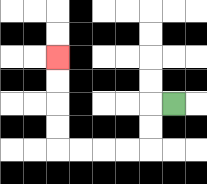{'start': '[7, 4]', 'end': '[2, 2]', 'path_directions': 'L,D,D,L,L,L,L,U,U,U,U', 'path_coordinates': '[[7, 4], [6, 4], [6, 5], [6, 6], [5, 6], [4, 6], [3, 6], [2, 6], [2, 5], [2, 4], [2, 3], [2, 2]]'}